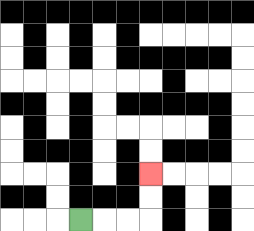{'start': '[3, 9]', 'end': '[6, 7]', 'path_directions': 'R,R,R,U,U', 'path_coordinates': '[[3, 9], [4, 9], [5, 9], [6, 9], [6, 8], [6, 7]]'}